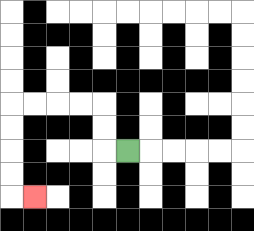{'start': '[5, 6]', 'end': '[1, 8]', 'path_directions': 'L,U,U,L,L,L,L,D,D,D,D,R', 'path_coordinates': '[[5, 6], [4, 6], [4, 5], [4, 4], [3, 4], [2, 4], [1, 4], [0, 4], [0, 5], [0, 6], [0, 7], [0, 8], [1, 8]]'}